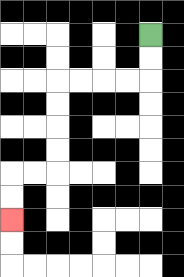{'start': '[6, 1]', 'end': '[0, 9]', 'path_directions': 'D,D,L,L,L,L,D,D,D,D,L,L,D,D', 'path_coordinates': '[[6, 1], [6, 2], [6, 3], [5, 3], [4, 3], [3, 3], [2, 3], [2, 4], [2, 5], [2, 6], [2, 7], [1, 7], [0, 7], [0, 8], [0, 9]]'}